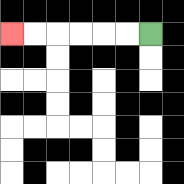{'start': '[6, 1]', 'end': '[0, 1]', 'path_directions': 'L,L,L,L,L,L', 'path_coordinates': '[[6, 1], [5, 1], [4, 1], [3, 1], [2, 1], [1, 1], [0, 1]]'}